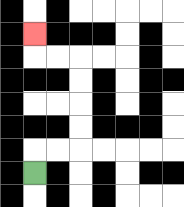{'start': '[1, 7]', 'end': '[1, 1]', 'path_directions': 'U,R,R,U,U,U,U,L,L,U', 'path_coordinates': '[[1, 7], [1, 6], [2, 6], [3, 6], [3, 5], [3, 4], [3, 3], [3, 2], [2, 2], [1, 2], [1, 1]]'}